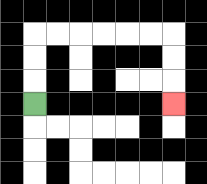{'start': '[1, 4]', 'end': '[7, 4]', 'path_directions': 'U,U,U,R,R,R,R,R,R,D,D,D', 'path_coordinates': '[[1, 4], [1, 3], [1, 2], [1, 1], [2, 1], [3, 1], [4, 1], [5, 1], [6, 1], [7, 1], [7, 2], [7, 3], [7, 4]]'}